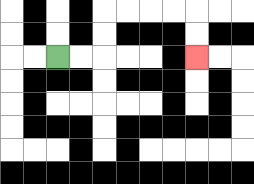{'start': '[2, 2]', 'end': '[8, 2]', 'path_directions': 'R,R,U,U,R,R,R,R,D,D', 'path_coordinates': '[[2, 2], [3, 2], [4, 2], [4, 1], [4, 0], [5, 0], [6, 0], [7, 0], [8, 0], [8, 1], [8, 2]]'}